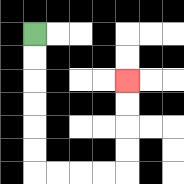{'start': '[1, 1]', 'end': '[5, 3]', 'path_directions': 'D,D,D,D,D,D,R,R,R,R,U,U,U,U', 'path_coordinates': '[[1, 1], [1, 2], [1, 3], [1, 4], [1, 5], [1, 6], [1, 7], [2, 7], [3, 7], [4, 7], [5, 7], [5, 6], [5, 5], [5, 4], [5, 3]]'}